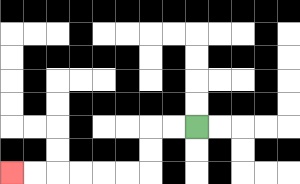{'start': '[8, 5]', 'end': '[0, 7]', 'path_directions': 'L,L,D,D,L,L,L,L,L,L', 'path_coordinates': '[[8, 5], [7, 5], [6, 5], [6, 6], [6, 7], [5, 7], [4, 7], [3, 7], [2, 7], [1, 7], [0, 7]]'}